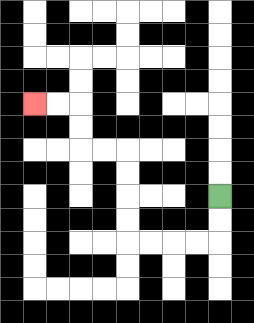{'start': '[9, 8]', 'end': '[1, 4]', 'path_directions': 'D,D,L,L,L,L,U,U,U,U,L,L,U,U,L,L', 'path_coordinates': '[[9, 8], [9, 9], [9, 10], [8, 10], [7, 10], [6, 10], [5, 10], [5, 9], [5, 8], [5, 7], [5, 6], [4, 6], [3, 6], [3, 5], [3, 4], [2, 4], [1, 4]]'}